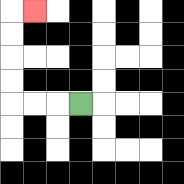{'start': '[3, 4]', 'end': '[1, 0]', 'path_directions': 'L,L,L,U,U,U,U,R', 'path_coordinates': '[[3, 4], [2, 4], [1, 4], [0, 4], [0, 3], [0, 2], [0, 1], [0, 0], [1, 0]]'}